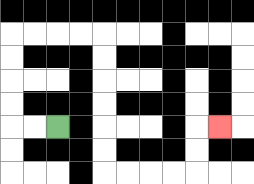{'start': '[2, 5]', 'end': '[9, 5]', 'path_directions': 'L,L,U,U,U,U,R,R,R,R,D,D,D,D,D,D,R,R,R,R,U,U,R', 'path_coordinates': '[[2, 5], [1, 5], [0, 5], [0, 4], [0, 3], [0, 2], [0, 1], [1, 1], [2, 1], [3, 1], [4, 1], [4, 2], [4, 3], [4, 4], [4, 5], [4, 6], [4, 7], [5, 7], [6, 7], [7, 7], [8, 7], [8, 6], [8, 5], [9, 5]]'}